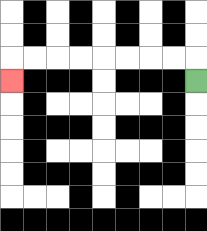{'start': '[8, 3]', 'end': '[0, 3]', 'path_directions': 'U,L,L,L,L,L,L,L,L,D', 'path_coordinates': '[[8, 3], [8, 2], [7, 2], [6, 2], [5, 2], [4, 2], [3, 2], [2, 2], [1, 2], [0, 2], [0, 3]]'}